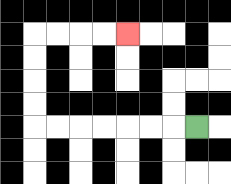{'start': '[8, 5]', 'end': '[5, 1]', 'path_directions': 'L,L,L,L,L,L,L,U,U,U,U,R,R,R,R', 'path_coordinates': '[[8, 5], [7, 5], [6, 5], [5, 5], [4, 5], [3, 5], [2, 5], [1, 5], [1, 4], [1, 3], [1, 2], [1, 1], [2, 1], [3, 1], [4, 1], [5, 1]]'}